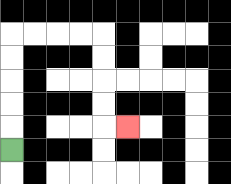{'start': '[0, 6]', 'end': '[5, 5]', 'path_directions': 'U,U,U,U,U,R,R,R,R,D,D,D,D,R', 'path_coordinates': '[[0, 6], [0, 5], [0, 4], [0, 3], [0, 2], [0, 1], [1, 1], [2, 1], [3, 1], [4, 1], [4, 2], [4, 3], [4, 4], [4, 5], [5, 5]]'}